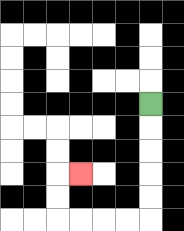{'start': '[6, 4]', 'end': '[3, 7]', 'path_directions': 'D,D,D,D,D,L,L,L,L,U,U,R', 'path_coordinates': '[[6, 4], [6, 5], [6, 6], [6, 7], [6, 8], [6, 9], [5, 9], [4, 9], [3, 9], [2, 9], [2, 8], [2, 7], [3, 7]]'}